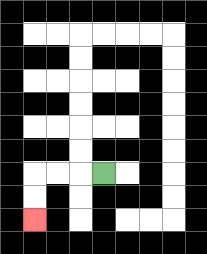{'start': '[4, 7]', 'end': '[1, 9]', 'path_directions': 'L,L,L,D,D', 'path_coordinates': '[[4, 7], [3, 7], [2, 7], [1, 7], [1, 8], [1, 9]]'}